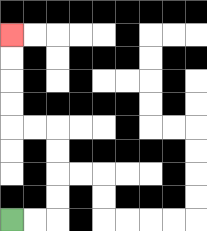{'start': '[0, 9]', 'end': '[0, 1]', 'path_directions': 'R,R,U,U,U,U,L,L,U,U,U,U', 'path_coordinates': '[[0, 9], [1, 9], [2, 9], [2, 8], [2, 7], [2, 6], [2, 5], [1, 5], [0, 5], [0, 4], [0, 3], [0, 2], [0, 1]]'}